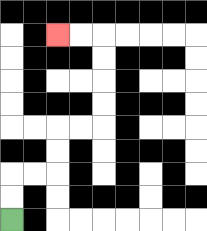{'start': '[0, 9]', 'end': '[2, 1]', 'path_directions': 'U,U,R,R,U,U,R,R,U,U,U,U,L,L', 'path_coordinates': '[[0, 9], [0, 8], [0, 7], [1, 7], [2, 7], [2, 6], [2, 5], [3, 5], [4, 5], [4, 4], [4, 3], [4, 2], [4, 1], [3, 1], [2, 1]]'}